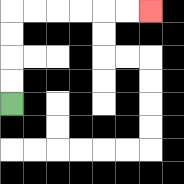{'start': '[0, 4]', 'end': '[6, 0]', 'path_directions': 'U,U,U,U,R,R,R,R,R,R', 'path_coordinates': '[[0, 4], [0, 3], [0, 2], [0, 1], [0, 0], [1, 0], [2, 0], [3, 0], [4, 0], [5, 0], [6, 0]]'}